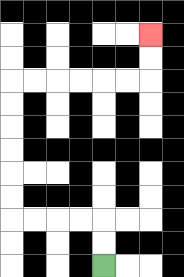{'start': '[4, 11]', 'end': '[6, 1]', 'path_directions': 'U,U,L,L,L,L,U,U,U,U,U,U,R,R,R,R,R,R,U,U', 'path_coordinates': '[[4, 11], [4, 10], [4, 9], [3, 9], [2, 9], [1, 9], [0, 9], [0, 8], [0, 7], [0, 6], [0, 5], [0, 4], [0, 3], [1, 3], [2, 3], [3, 3], [4, 3], [5, 3], [6, 3], [6, 2], [6, 1]]'}